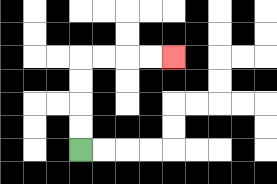{'start': '[3, 6]', 'end': '[7, 2]', 'path_directions': 'U,U,U,U,R,R,R,R', 'path_coordinates': '[[3, 6], [3, 5], [3, 4], [3, 3], [3, 2], [4, 2], [5, 2], [6, 2], [7, 2]]'}